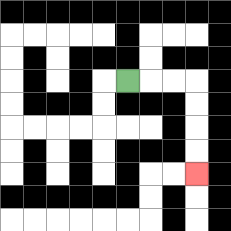{'start': '[5, 3]', 'end': '[8, 7]', 'path_directions': 'R,R,R,D,D,D,D', 'path_coordinates': '[[5, 3], [6, 3], [7, 3], [8, 3], [8, 4], [8, 5], [8, 6], [8, 7]]'}